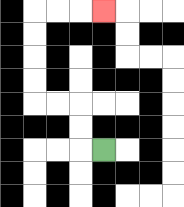{'start': '[4, 6]', 'end': '[4, 0]', 'path_directions': 'L,U,U,L,L,U,U,U,U,R,R,R', 'path_coordinates': '[[4, 6], [3, 6], [3, 5], [3, 4], [2, 4], [1, 4], [1, 3], [1, 2], [1, 1], [1, 0], [2, 0], [3, 0], [4, 0]]'}